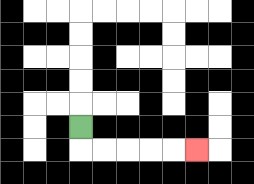{'start': '[3, 5]', 'end': '[8, 6]', 'path_directions': 'D,R,R,R,R,R', 'path_coordinates': '[[3, 5], [3, 6], [4, 6], [5, 6], [6, 6], [7, 6], [8, 6]]'}